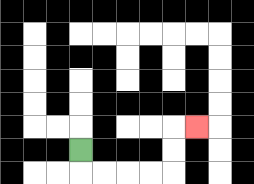{'start': '[3, 6]', 'end': '[8, 5]', 'path_directions': 'D,R,R,R,R,U,U,R', 'path_coordinates': '[[3, 6], [3, 7], [4, 7], [5, 7], [6, 7], [7, 7], [7, 6], [7, 5], [8, 5]]'}